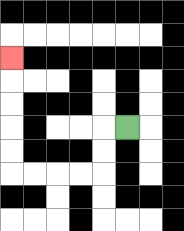{'start': '[5, 5]', 'end': '[0, 2]', 'path_directions': 'L,D,D,L,L,L,L,U,U,U,U,U', 'path_coordinates': '[[5, 5], [4, 5], [4, 6], [4, 7], [3, 7], [2, 7], [1, 7], [0, 7], [0, 6], [0, 5], [0, 4], [0, 3], [0, 2]]'}